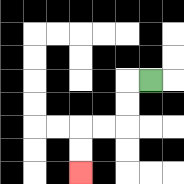{'start': '[6, 3]', 'end': '[3, 7]', 'path_directions': 'L,D,D,L,L,D,D', 'path_coordinates': '[[6, 3], [5, 3], [5, 4], [5, 5], [4, 5], [3, 5], [3, 6], [3, 7]]'}